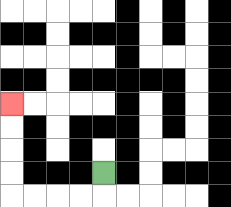{'start': '[4, 7]', 'end': '[0, 4]', 'path_directions': 'D,L,L,L,L,U,U,U,U', 'path_coordinates': '[[4, 7], [4, 8], [3, 8], [2, 8], [1, 8], [0, 8], [0, 7], [0, 6], [0, 5], [0, 4]]'}